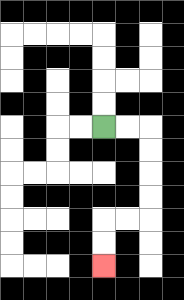{'start': '[4, 5]', 'end': '[4, 11]', 'path_directions': 'R,R,D,D,D,D,L,L,D,D', 'path_coordinates': '[[4, 5], [5, 5], [6, 5], [6, 6], [6, 7], [6, 8], [6, 9], [5, 9], [4, 9], [4, 10], [4, 11]]'}